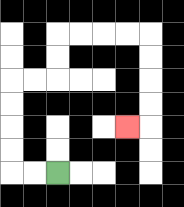{'start': '[2, 7]', 'end': '[5, 5]', 'path_directions': 'L,L,U,U,U,U,R,R,U,U,R,R,R,R,D,D,D,D,L', 'path_coordinates': '[[2, 7], [1, 7], [0, 7], [0, 6], [0, 5], [0, 4], [0, 3], [1, 3], [2, 3], [2, 2], [2, 1], [3, 1], [4, 1], [5, 1], [6, 1], [6, 2], [6, 3], [6, 4], [6, 5], [5, 5]]'}